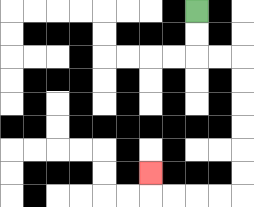{'start': '[8, 0]', 'end': '[6, 7]', 'path_directions': 'D,D,R,R,D,D,D,D,D,D,L,L,L,L,U', 'path_coordinates': '[[8, 0], [8, 1], [8, 2], [9, 2], [10, 2], [10, 3], [10, 4], [10, 5], [10, 6], [10, 7], [10, 8], [9, 8], [8, 8], [7, 8], [6, 8], [6, 7]]'}